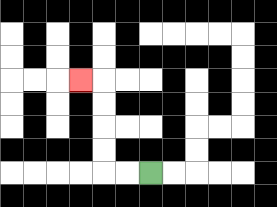{'start': '[6, 7]', 'end': '[3, 3]', 'path_directions': 'L,L,U,U,U,U,L', 'path_coordinates': '[[6, 7], [5, 7], [4, 7], [4, 6], [4, 5], [4, 4], [4, 3], [3, 3]]'}